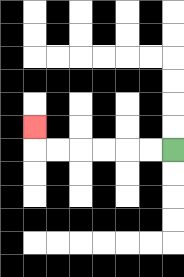{'start': '[7, 6]', 'end': '[1, 5]', 'path_directions': 'L,L,L,L,L,L,U', 'path_coordinates': '[[7, 6], [6, 6], [5, 6], [4, 6], [3, 6], [2, 6], [1, 6], [1, 5]]'}